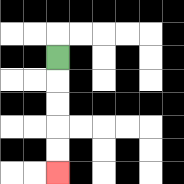{'start': '[2, 2]', 'end': '[2, 7]', 'path_directions': 'D,D,D,D,D', 'path_coordinates': '[[2, 2], [2, 3], [2, 4], [2, 5], [2, 6], [2, 7]]'}